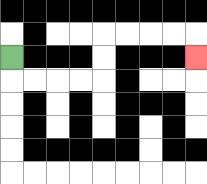{'start': '[0, 2]', 'end': '[8, 2]', 'path_directions': 'D,R,R,R,R,U,U,R,R,R,R,D', 'path_coordinates': '[[0, 2], [0, 3], [1, 3], [2, 3], [3, 3], [4, 3], [4, 2], [4, 1], [5, 1], [6, 1], [7, 1], [8, 1], [8, 2]]'}